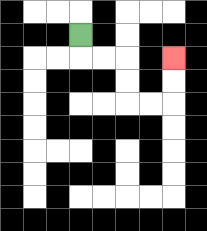{'start': '[3, 1]', 'end': '[7, 2]', 'path_directions': 'D,R,R,D,D,R,R,U,U', 'path_coordinates': '[[3, 1], [3, 2], [4, 2], [5, 2], [5, 3], [5, 4], [6, 4], [7, 4], [7, 3], [7, 2]]'}